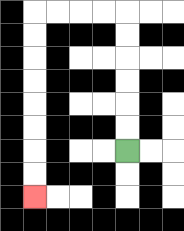{'start': '[5, 6]', 'end': '[1, 8]', 'path_directions': 'U,U,U,U,U,U,L,L,L,L,D,D,D,D,D,D,D,D', 'path_coordinates': '[[5, 6], [5, 5], [5, 4], [5, 3], [5, 2], [5, 1], [5, 0], [4, 0], [3, 0], [2, 0], [1, 0], [1, 1], [1, 2], [1, 3], [1, 4], [1, 5], [1, 6], [1, 7], [1, 8]]'}